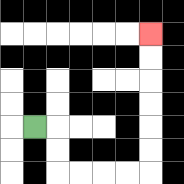{'start': '[1, 5]', 'end': '[6, 1]', 'path_directions': 'R,D,D,R,R,R,R,U,U,U,U,U,U', 'path_coordinates': '[[1, 5], [2, 5], [2, 6], [2, 7], [3, 7], [4, 7], [5, 7], [6, 7], [6, 6], [6, 5], [6, 4], [6, 3], [6, 2], [6, 1]]'}